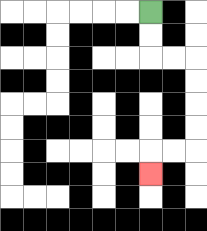{'start': '[6, 0]', 'end': '[6, 7]', 'path_directions': 'D,D,R,R,D,D,D,D,L,L,D', 'path_coordinates': '[[6, 0], [6, 1], [6, 2], [7, 2], [8, 2], [8, 3], [8, 4], [8, 5], [8, 6], [7, 6], [6, 6], [6, 7]]'}